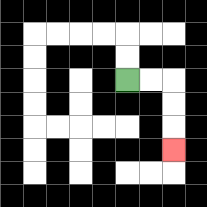{'start': '[5, 3]', 'end': '[7, 6]', 'path_directions': 'R,R,D,D,D', 'path_coordinates': '[[5, 3], [6, 3], [7, 3], [7, 4], [7, 5], [7, 6]]'}